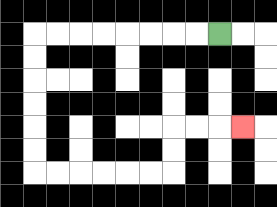{'start': '[9, 1]', 'end': '[10, 5]', 'path_directions': 'L,L,L,L,L,L,L,L,D,D,D,D,D,D,R,R,R,R,R,R,U,U,R,R,R', 'path_coordinates': '[[9, 1], [8, 1], [7, 1], [6, 1], [5, 1], [4, 1], [3, 1], [2, 1], [1, 1], [1, 2], [1, 3], [1, 4], [1, 5], [1, 6], [1, 7], [2, 7], [3, 7], [4, 7], [5, 7], [6, 7], [7, 7], [7, 6], [7, 5], [8, 5], [9, 5], [10, 5]]'}